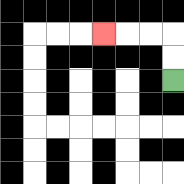{'start': '[7, 3]', 'end': '[4, 1]', 'path_directions': 'U,U,L,L,L', 'path_coordinates': '[[7, 3], [7, 2], [7, 1], [6, 1], [5, 1], [4, 1]]'}